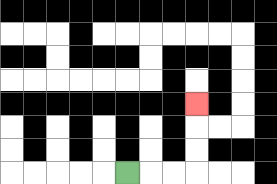{'start': '[5, 7]', 'end': '[8, 4]', 'path_directions': 'R,R,R,U,U,U', 'path_coordinates': '[[5, 7], [6, 7], [7, 7], [8, 7], [8, 6], [8, 5], [8, 4]]'}